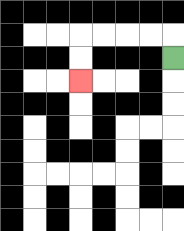{'start': '[7, 2]', 'end': '[3, 3]', 'path_directions': 'U,L,L,L,L,D,D', 'path_coordinates': '[[7, 2], [7, 1], [6, 1], [5, 1], [4, 1], [3, 1], [3, 2], [3, 3]]'}